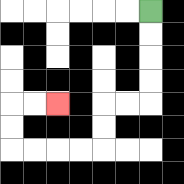{'start': '[6, 0]', 'end': '[2, 4]', 'path_directions': 'D,D,D,D,L,L,D,D,L,L,L,L,U,U,R,R', 'path_coordinates': '[[6, 0], [6, 1], [6, 2], [6, 3], [6, 4], [5, 4], [4, 4], [4, 5], [4, 6], [3, 6], [2, 6], [1, 6], [0, 6], [0, 5], [0, 4], [1, 4], [2, 4]]'}